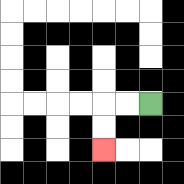{'start': '[6, 4]', 'end': '[4, 6]', 'path_directions': 'L,L,D,D', 'path_coordinates': '[[6, 4], [5, 4], [4, 4], [4, 5], [4, 6]]'}